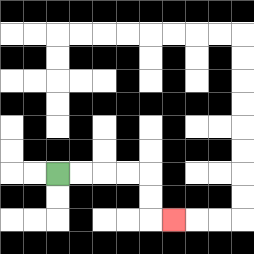{'start': '[2, 7]', 'end': '[7, 9]', 'path_directions': 'R,R,R,R,D,D,R', 'path_coordinates': '[[2, 7], [3, 7], [4, 7], [5, 7], [6, 7], [6, 8], [6, 9], [7, 9]]'}